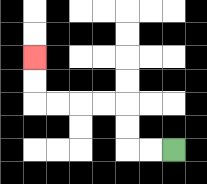{'start': '[7, 6]', 'end': '[1, 2]', 'path_directions': 'L,L,U,U,L,L,L,L,U,U', 'path_coordinates': '[[7, 6], [6, 6], [5, 6], [5, 5], [5, 4], [4, 4], [3, 4], [2, 4], [1, 4], [1, 3], [1, 2]]'}